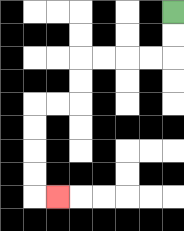{'start': '[7, 0]', 'end': '[2, 8]', 'path_directions': 'D,D,L,L,L,L,D,D,L,L,D,D,D,D,R', 'path_coordinates': '[[7, 0], [7, 1], [7, 2], [6, 2], [5, 2], [4, 2], [3, 2], [3, 3], [3, 4], [2, 4], [1, 4], [1, 5], [1, 6], [1, 7], [1, 8], [2, 8]]'}